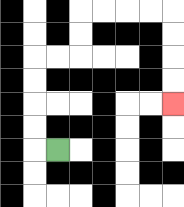{'start': '[2, 6]', 'end': '[7, 4]', 'path_directions': 'L,U,U,U,U,R,R,U,U,R,R,R,R,D,D,D,D', 'path_coordinates': '[[2, 6], [1, 6], [1, 5], [1, 4], [1, 3], [1, 2], [2, 2], [3, 2], [3, 1], [3, 0], [4, 0], [5, 0], [6, 0], [7, 0], [7, 1], [7, 2], [7, 3], [7, 4]]'}